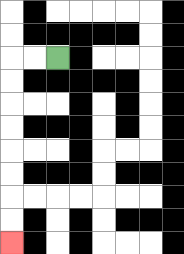{'start': '[2, 2]', 'end': '[0, 10]', 'path_directions': 'L,L,D,D,D,D,D,D,D,D', 'path_coordinates': '[[2, 2], [1, 2], [0, 2], [0, 3], [0, 4], [0, 5], [0, 6], [0, 7], [0, 8], [0, 9], [0, 10]]'}